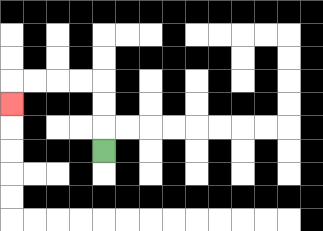{'start': '[4, 6]', 'end': '[0, 4]', 'path_directions': 'U,U,U,L,L,L,L,D', 'path_coordinates': '[[4, 6], [4, 5], [4, 4], [4, 3], [3, 3], [2, 3], [1, 3], [0, 3], [0, 4]]'}